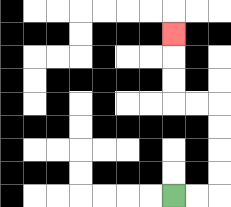{'start': '[7, 8]', 'end': '[7, 1]', 'path_directions': 'R,R,U,U,U,U,L,L,U,U,U', 'path_coordinates': '[[7, 8], [8, 8], [9, 8], [9, 7], [9, 6], [9, 5], [9, 4], [8, 4], [7, 4], [7, 3], [7, 2], [7, 1]]'}